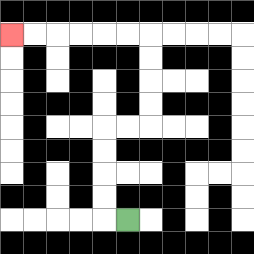{'start': '[5, 9]', 'end': '[0, 1]', 'path_directions': 'L,U,U,U,U,R,R,U,U,U,U,L,L,L,L,L,L', 'path_coordinates': '[[5, 9], [4, 9], [4, 8], [4, 7], [4, 6], [4, 5], [5, 5], [6, 5], [6, 4], [6, 3], [6, 2], [6, 1], [5, 1], [4, 1], [3, 1], [2, 1], [1, 1], [0, 1]]'}